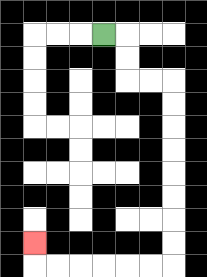{'start': '[4, 1]', 'end': '[1, 10]', 'path_directions': 'R,D,D,R,R,D,D,D,D,D,D,D,D,L,L,L,L,L,L,U', 'path_coordinates': '[[4, 1], [5, 1], [5, 2], [5, 3], [6, 3], [7, 3], [7, 4], [7, 5], [7, 6], [7, 7], [7, 8], [7, 9], [7, 10], [7, 11], [6, 11], [5, 11], [4, 11], [3, 11], [2, 11], [1, 11], [1, 10]]'}